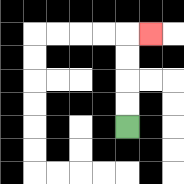{'start': '[5, 5]', 'end': '[6, 1]', 'path_directions': 'U,U,U,U,R', 'path_coordinates': '[[5, 5], [5, 4], [5, 3], [5, 2], [5, 1], [6, 1]]'}